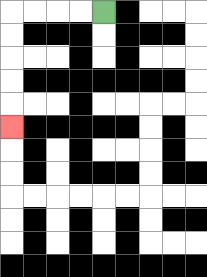{'start': '[4, 0]', 'end': '[0, 5]', 'path_directions': 'L,L,L,L,D,D,D,D,D', 'path_coordinates': '[[4, 0], [3, 0], [2, 0], [1, 0], [0, 0], [0, 1], [0, 2], [0, 3], [0, 4], [0, 5]]'}